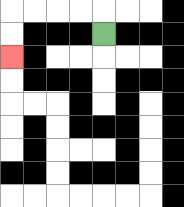{'start': '[4, 1]', 'end': '[0, 2]', 'path_directions': 'U,L,L,L,L,D,D', 'path_coordinates': '[[4, 1], [4, 0], [3, 0], [2, 0], [1, 0], [0, 0], [0, 1], [0, 2]]'}